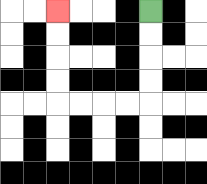{'start': '[6, 0]', 'end': '[2, 0]', 'path_directions': 'D,D,D,D,L,L,L,L,U,U,U,U', 'path_coordinates': '[[6, 0], [6, 1], [6, 2], [6, 3], [6, 4], [5, 4], [4, 4], [3, 4], [2, 4], [2, 3], [2, 2], [2, 1], [2, 0]]'}